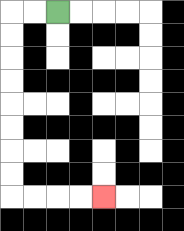{'start': '[2, 0]', 'end': '[4, 8]', 'path_directions': 'L,L,D,D,D,D,D,D,D,D,R,R,R,R', 'path_coordinates': '[[2, 0], [1, 0], [0, 0], [0, 1], [0, 2], [0, 3], [0, 4], [0, 5], [0, 6], [0, 7], [0, 8], [1, 8], [2, 8], [3, 8], [4, 8]]'}